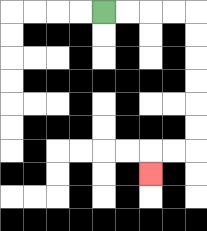{'start': '[4, 0]', 'end': '[6, 7]', 'path_directions': 'R,R,R,R,D,D,D,D,D,D,L,L,D', 'path_coordinates': '[[4, 0], [5, 0], [6, 0], [7, 0], [8, 0], [8, 1], [8, 2], [8, 3], [8, 4], [8, 5], [8, 6], [7, 6], [6, 6], [6, 7]]'}